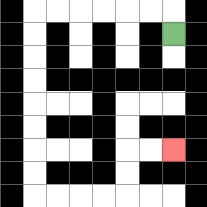{'start': '[7, 1]', 'end': '[7, 6]', 'path_directions': 'U,L,L,L,L,L,L,D,D,D,D,D,D,D,D,R,R,R,R,U,U,R,R', 'path_coordinates': '[[7, 1], [7, 0], [6, 0], [5, 0], [4, 0], [3, 0], [2, 0], [1, 0], [1, 1], [1, 2], [1, 3], [1, 4], [1, 5], [1, 6], [1, 7], [1, 8], [2, 8], [3, 8], [4, 8], [5, 8], [5, 7], [5, 6], [6, 6], [7, 6]]'}